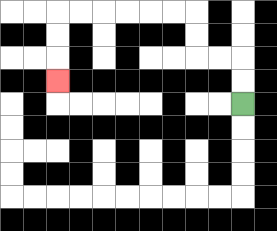{'start': '[10, 4]', 'end': '[2, 3]', 'path_directions': 'U,U,L,L,U,U,L,L,L,L,L,L,D,D,D', 'path_coordinates': '[[10, 4], [10, 3], [10, 2], [9, 2], [8, 2], [8, 1], [8, 0], [7, 0], [6, 0], [5, 0], [4, 0], [3, 0], [2, 0], [2, 1], [2, 2], [2, 3]]'}